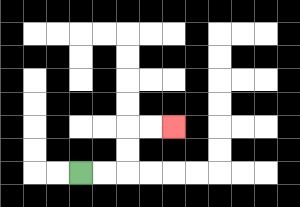{'start': '[3, 7]', 'end': '[7, 5]', 'path_directions': 'R,R,U,U,R,R', 'path_coordinates': '[[3, 7], [4, 7], [5, 7], [5, 6], [5, 5], [6, 5], [7, 5]]'}